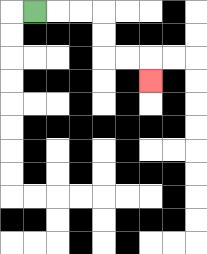{'start': '[1, 0]', 'end': '[6, 3]', 'path_directions': 'R,R,R,D,D,R,R,D', 'path_coordinates': '[[1, 0], [2, 0], [3, 0], [4, 0], [4, 1], [4, 2], [5, 2], [6, 2], [6, 3]]'}